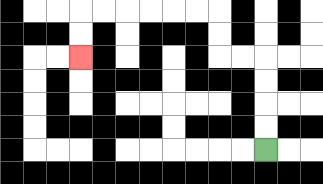{'start': '[11, 6]', 'end': '[3, 2]', 'path_directions': 'U,U,U,U,L,L,U,U,L,L,L,L,L,L,D,D', 'path_coordinates': '[[11, 6], [11, 5], [11, 4], [11, 3], [11, 2], [10, 2], [9, 2], [9, 1], [9, 0], [8, 0], [7, 0], [6, 0], [5, 0], [4, 0], [3, 0], [3, 1], [3, 2]]'}